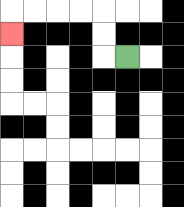{'start': '[5, 2]', 'end': '[0, 1]', 'path_directions': 'L,U,U,L,L,L,L,D', 'path_coordinates': '[[5, 2], [4, 2], [4, 1], [4, 0], [3, 0], [2, 0], [1, 0], [0, 0], [0, 1]]'}